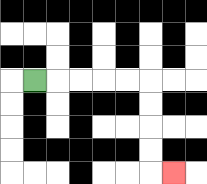{'start': '[1, 3]', 'end': '[7, 7]', 'path_directions': 'R,R,R,R,R,D,D,D,D,R', 'path_coordinates': '[[1, 3], [2, 3], [3, 3], [4, 3], [5, 3], [6, 3], [6, 4], [6, 5], [6, 6], [6, 7], [7, 7]]'}